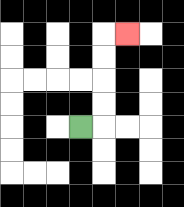{'start': '[3, 5]', 'end': '[5, 1]', 'path_directions': 'R,U,U,U,U,R', 'path_coordinates': '[[3, 5], [4, 5], [4, 4], [4, 3], [4, 2], [4, 1], [5, 1]]'}